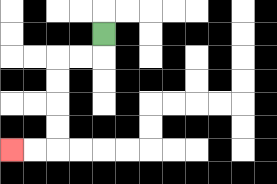{'start': '[4, 1]', 'end': '[0, 6]', 'path_directions': 'D,L,L,D,D,D,D,L,L', 'path_coordinates': '[[4, 1], [4, 2], [3, 2], [2, 2], [2, 3], [2, 4], [2, 5], [2, 6], [1, 6], [0, 6]]'}